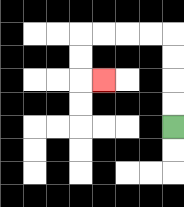{'start': '[7, 5]', 'end': '[4, 3]', 'path_directions': 'U,U,U,U,L,L,L,L,D,D,R', 'path_coordinates': '[[7, 5], [7, 4], [7, 3], [7, 2], [7, 1], [6, 1], [5, 1], [4, 1], [3, 1], [3, 2], [3, 3], [4, 3]]'}